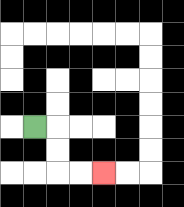{'start': '[1, 5]', 'end': '[4, 7]', 'path_directions': 'R,D,D,R,R', 'path_coordinates': '[[1, 5], [2, 5], [2, 6], [2, 7], [3, 7], [4, 7]]'}